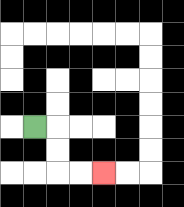{'start': '[1, 5]', 'end': '[4, 7]', 'path_directions': 'R,D,D,R,R', 'path_coordinates': '[[1, 5], [2, 5], [2, 6], [2, 7], [3, 7], [4, 7]]'}